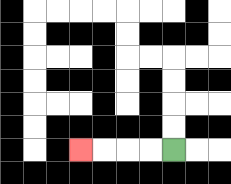{'start': '[7, 6]', 'end': '[3, 6]', 'path_directions': 'L,L,L,L', 'path_coordinates': '[[7, 6], [6, 6], [5, 6], [4, 6], [3, 6]]'}